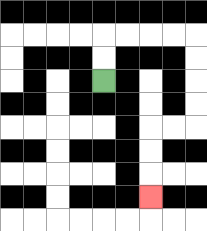{'start': '[4, 3]', 'end': '[6, 8]', 'path_directions': 'U,U,R,R,R,R,D,D,D,D,L,L,D,D,D', 'path_coordinates': '[[4, 3], [4, 2], [4, 1], [5, 1], [6, 1], [7, 1], [8, 1], [8, 2], [8, 3], [8, 4], [8, 5], [7, 5], [6, 5], [6, 6], [6, 7], [6, 8]]'}